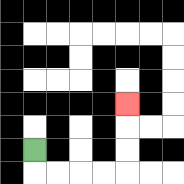{'start': '[1, 6]', 'end': '[5, 4]', 'path_directions': 'D,R,R,R,R,U,U,U', 'path_coordinates': '[[1, 6], [1, 7], [2, 7], [3, 7], [4, 7], [5, 7], [5, 6], [5, 5], [5, 4]]'}